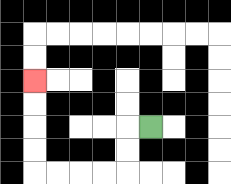{'start': '[6, 5]', 'end': '[1, 3]', 'path_directions': 'L,D,D,L,L,L,L,U,U,U,U', 'path_coordinates': '[[6, 5], [5, 5], [5, 6], [5, 7], [4, 7], [3, 7], [2, 7], [1, 7], [1, 6], [1, 5], [1, 4], [1, 3]]'}